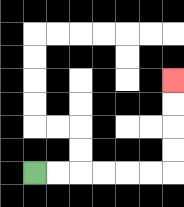{'start': '[1, 7]', 'end': '[7, 3]', 'path_directions': 'R,R,R,R,R,R,U,U,U,U', 'path_coordinates': '[[1, 7], [2, 7], [3, 7], [4, 7], [5, 7], [6, 7], [7, 7], [7, 6], [7, 5], [7, 4], [7, 3]]'}